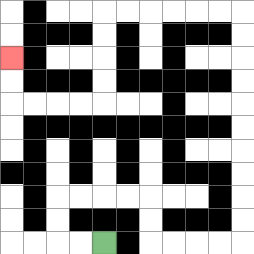{'start': '[4, 10]', 'end': '[0, 2]', 'path_directions': 'L,L,U,U,R,R,R,R,D,D,R,R,R,R,U,U,U,U,U,U,U,U,U,U,L,L,L,L,L,L,D,D,D,D,L,L,L,L,U,U', 'path_coordinates': '[[4, 10], [3, 10], [2, 10], [2, 9], [2, 8], [3, 8], [4, 8], [5, 8], [6, 8], [6, 9], [6, 10], [7, 10], [8, 10], [9, 10], [10, 10], [10, 9], [10, 8], [10, 7], [10, 6], [10, 5], [10, 4], [10, 3], [10, 2], [10, 1], [10, 0], [9, 0], [8, 0], [7, 0], [6, 0], [5, 0], [4, 0], [4, 1], [4, 2], [4, 3], [4, 4], [3, 4], [2, 4], [1, 4], [0, 4], [0, 3], [0, 2]]'}